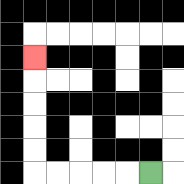{'start': '[6, 7]', 'end': '[1, 2]', 'path_directions': 'L,L,L,L,L,U,U,U,U,U', 'path_coordinates': '[[6, 7], [5, 7], [4, 7], [3, 7], [2, 7], [1, 7], [1, 6], [1, 5], [1, 4], [1, 3], [1, 2]]'}